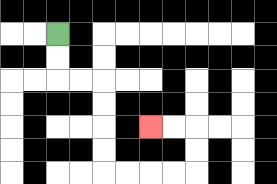{'start': '[2, 1]', 'end': '[6, 5]', 'path_directions': 'D,D,R,R,D,D,D,D,R,R,R,R,U,U,L,L', 'path_coordinates': '[[2, 1], [2, 2], [2, 3], [3, 3], [4, 3], [4, 4], [4, 5], [4, 6], [4, 7], [5, 7], [6, 7], [7, 7], [8, 7], [8, 6], [8, 5], [7, 5], [6, 5]]'}